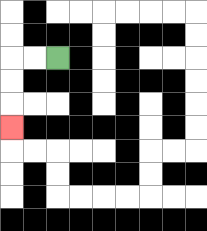{'start': '[2, 2]', 'end': '[0, 5]', 'path_directions': 'L,L,D,D,D', 'path_coordinates': '[[2, 2], [1, 2], [0, 2], [0, 3], [0, 4], [0, 5]]'}